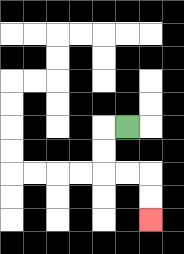{'start': '[5, 5]', 'end': '[6, 9]', 'path_directions': 'L,D,D,R,R,D,D', 'path_coordinates': '[[5, 5], [4, 5], [4, 6], [4, 7], [5, 7], [6, 7], [6, 8], [6, 9]]'}